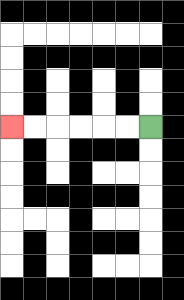{'start': '[6, 5]', 'end': '[0, 5]', 'path_directions': 'L,L,L,L,L,L', 'path_coordinates': '[[6, 5], [5, 5], [4, 5], [3, 5], [2, 5], [1, 5], [0, 5]]'}